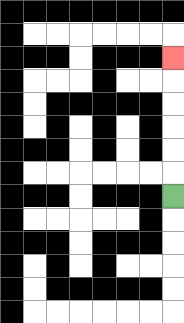{'start': '[7, 8]', 'end': '[7, 2]', 'path_directions': 'U,U,U,U,U,U', 'path_coordinates': '[[7, 8], [7, 7], [7, 6], [7, 5], [7, 4], [7, 3], [7, 2]]'}